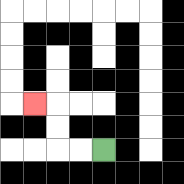{'start': '[4, 6]', 'end': '[1, 4]', 'path_directions': 'L,L,U,U,L', 'path_coordinates': '[[4, 6], [3, 6], [2, 6], [2, 5], [2, 4], [1, 4]]'}